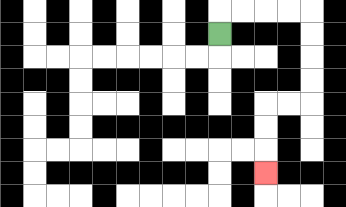{'start': '[9, 1]', 'end': '[11, 7]', 'path_directions': 'U,R,R,R,R,D,D,D,D,L,L,D,D,D', 'path_coordinates': '[[9, 1], [9, 0], [10, 0], [11, 0], [12, 0], [13, 0], [13, 1], [13, 2], [13, 3], [13, 4], [12, 4], [11, 4], [11, 5], [11, 6], [11, 7]]'}